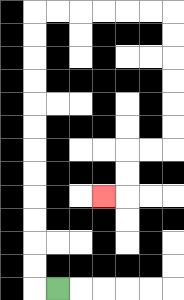{'start': '[2, 12]', 'end': '[4, 8]', 'path_directions': 'L,U,U,U,U,U,U,U,U,U,U,U,U,R,R,R,R,R,R,D,D,D,D,D,D,L,L,D,D,L', 'path_coordinates': '[[2, 12], [1, 12], [1, 11], [1, 10], [1, 9], [1, 8], [1, 7], [1, 6], [1, 5], [1, 4], [1, 3], [1, 2], [1, 1], [1, 0], [2, 0], [3, 0], [4, 0], [5, 0], [6, 0], [7, 0], [7, 1], [7, 2], [7, 3], [7, 4], [7, 5], [7, 6], [6, 6], [5, 6], [5, 7], [5, 8], [4, 8]]'}